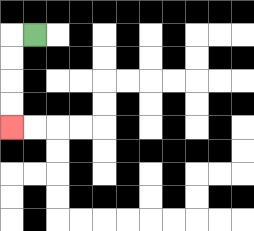{'start': '[1, 1]', 'end': '[0, 5]', 'path_directions': 'L,D,D,D,D', 'path_coordinates': '[[1, 1], [0, 1], [0, 2], [0, 3], [0, 4], [0, 5]]'}